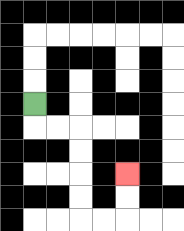{'start': '[1, 4]', 'end': '[5, 7]', 'path_directions': 'D,R,R,D,D,D,D,R,R,U,U', 'path_coordinates': '[[1, 4], [1, 5], [2, 5], [3, 5], [3, 6], [3, 7], [3, 8], [3, 9], [4, 9], [5, 9], [5, 8], [5, 7]]'}